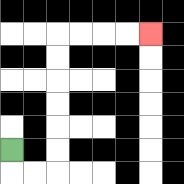{'start': '[0, 6]', 'end': '[6, 1]', 'path_directions': 'D,R,R,U,U,U,U,U,U,R,R,R,R', 'path_coordinates': '[[0, 6], [0, 7], [1, 7], [2, 7], [2, 6], [2, 5], [2, 4], [2, 3], [2, 2], [2, 1], [3, 1], [4, 1], [5, 1], [6, 1]]'}